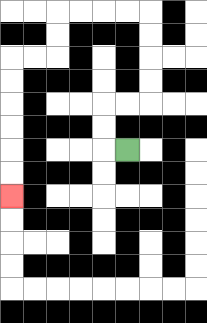{'start': '[5, 6]', 'end': '[0, 8]', 'path_directions': 'L,U,U,R,R,U,U,U,U,L,L,L,L,D,D,L,L,D,D,D,D,D,D', 'path_coordinates': '[[5, 6], [4, 6], [4, 5], [4, 4], [5, 4], [6, 4], [6, 3], [6, 2], [6, 1], [6, 0], [5, 0], [4, 0], [3, 0], [2, 0], [2, 1], [2, 2], [1, 2], [0, 2], [0, 3], [0, 4], [0, 5], [0, 6], [0, 7], [0, 8]]'}